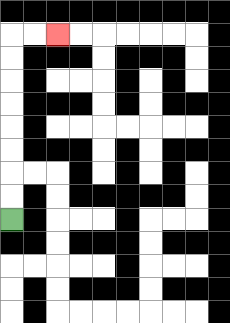{'start': '[0, 9]', 'end': '[2, 1]', 'path_directions': 'U,U,U,U,U,U,U,U,R,R', 'path_coordinates': '[[0, 9], [0, 8], [0, 7], [0, 6], [0, 5], [0, 4], [0, 3], [0, 2], [0, 1], [1, 1], [2, 1]]'}